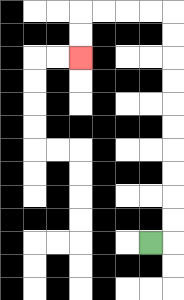{'start': '[6, 10]', 'end': '[3, 2]', 'path_directions': 'R,U,U,U,U,U,U,U,U,U,U,L,L,L,L,D,D', 'path_coordinates': '[[6, 10], [7, 10], [7, 9], [7, 8], [7, 7], [7, 6], [7, 5], [7, 4], [7, 3], [7, 2], [7, 1], [7, 0], [6, 0], [5, 0], [4, 0], [3, 0], [3, 1], [3, 2]]'}